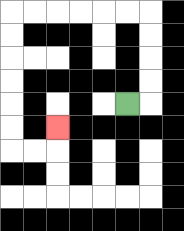{'start': '[5, 4]', 'end': '[2, 5]', 'path_directions': 'R,U,U,U,U,L,L,L,L,L,L,D,D,D,D,D,D,R,R,U', 'path_coordinates': '[[5, 4], [6, 4], [6, 3], [6, 2], [6, 1], [6, 0], [5, 0], [4, 0], [3, 0], [2, 0], [1, 0], [0, 0], [0, 1], [0, 2], [0, 3], [0, 4], [0, 5], [0, 6], [1, 6], [2, 6], [2, 5]]'}